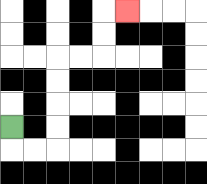{'start': '[0, 5]', 'end': '[5, 0]', 'path_directions': 'D,R,R,U,U,U,U,R,R,U,U,R', 'path_coordinates': '[[0, 5], [0, 6], [1, 6], [2, 6], [2, 5], [2, 4], [2, 3], [2, 2], [3, 2], [4, 2], [4, 1], [4, 0], [5, 0]]'}